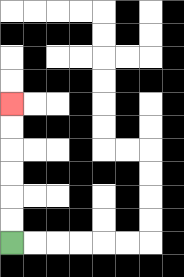{'start': '[0, 10]', 'end': '[0, 4]', 'path_directions': 'U,U,U,U,U,U', 'path_coordinates': '[[0, 10], [0, 9], [0, 8], [0, 7], [0, 6], [0, 5], [0, 4]]'}